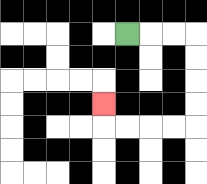{'start': '[5, 1]', 'end': '[4, 4]', 'path_directions': 'R,R,R,D,D,D,D,L,L,L,L,U', 'path_coordinates': '[[5, 1], [6, 1], [7, 1], [8, 1], [8, 2], [8, 3], [8, 4], [8, 5], [7, 5], [6, 5], [5, 5], [4, 5], [4, 4]]'}